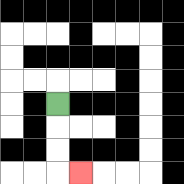{'start': '[2, 4]', 'end': '[3, 7]', 'path_directions': 'D,D,D,R', 'path_coordinates': '[[2, 4], [2, 5], [2, 6], [2, 7], [3, 7]]'}